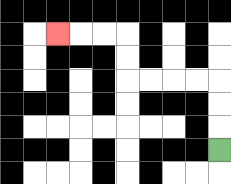{'start': '[9, 6]', 'end': '[2, 1]', 'path_directions': 'U,U,U,L,L,L,L,U,U,L,L,L', 'path_coordinates': '[[9, 6], [9, 5], [9, 4], [9, 3], [8, 3], [7, 3], [6, 3], [5, 3], [5, 2], [5, 1], [4, 1], [3, 1], [2, 1]]'}